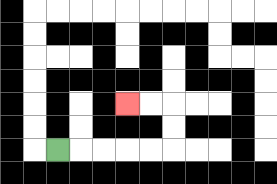{'start': '[2, 6]', 'end': '[5, 4]', 'path_directions': 'R,R,R,R,R,U,U,L,L', 'path_coordinates': '[[2, 6], [3, 6], [4, 6], [5, 6], [6, 6], [7, 6], [7, 5], [7, 4], [6, 4], [5, 4]]'}